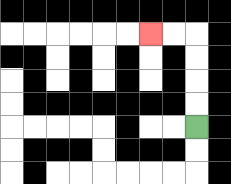{'start': '[8, 5]', 'end': '[6, 1]', 'path_directions': 'U,U,U,U,L,L', 'path_coordinates': '[[8, 5], [8, 4], [8, 3], [8, 2], [8, 1], [7, 1], [6, 1]]'}